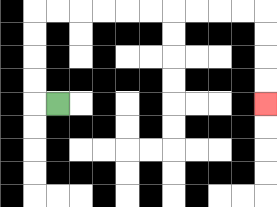{'start': '[2, 4]', 'end': '[11, 4]', 'path_directions': 'L,U,U,U,U,R,R,R,R,R,R,R,R,R,R,D,D,D,D', 'path_coordinates': '[[2, 4], [1, 4], [1, 3], [1, 2], [1, 1], [1, 0], [2, 0], [3, 0], [4, 0], [5, 0], [6, 0], [7, 0], [8, 0], [9, 0], [10, 0], [11, 0], [11, 1], [11, 2], [11, 3], [11, 4]]'}